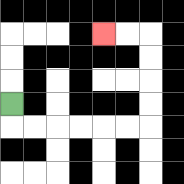{'start': '[0, 4]', 'end': '[4, 1]', 'path_directions': 'D,R,R,R,R,R,R,U,U,U,U,L,L', 'path_coordinates': '[[0, 4], [0, 5], [1, 5], [2, 5], [3, 5], [4, 5], [5, 5], [6, 5], [6, 4], [6, 3], [6, 2], [6, 1], [5, 1], [4, 1]]'}